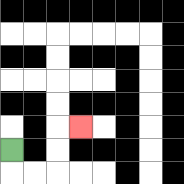{'start': '[0, 6]', 'end': '[3, 5]', 'path_directions': 'D,R,R,U,U,R', 'path_coordinates': '[[0, 6], [0, 7], [1, 7], [2, 7], [2, 6], [2, 5], [3, 5]]'}